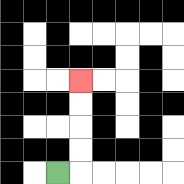{'start': '[2, 7]', 'end': '[3, 3]', 'path_directions': 'R,U,U,U,U', 'path_coordinates': '[[2, 7], [3, 7], [3, 6], [3, 5], [3, 4], [3, 3]]'}